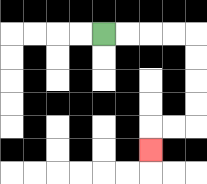{'start': '[4, 1]', 'end': '[6, 6]', 'path_directions': 'R,R,R,R,D,D,D,D,L,L,D', 'path_coordinates': '[[4, 1], [5, 1], [6, 1], [7, 1], [8, 1], [8, 2], [8, 3], [8, 4], [8, 5], [7, 5], [6, 5], [6, 6]]'}